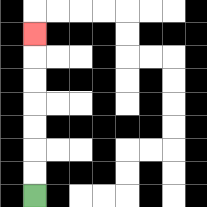{'start': '[1, 8]', 'end': '[1, 1]', 'path_directions': 'U,U,U,U,U,U,U', 'path_coordinates': '[[1, 8], [1, 7], [1, 6], [1, 5], [1, 4], [1, 3], [1, 2], [1, 1]]'}